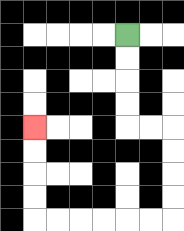{'start': '[5, 1]', 'end': '[1, 5]', 'path_directions': 'D,D,D,D,R,R,D,D,D,D,L,L,L,L,L,L,U,U,U,U', 'path_coordinates': '[[5, 1], [5, 2], [5, 3], [5, 4], [5, 5], [6, 5], [7, 5], [7, 6], [7, 7], [7, 8], [7, 9], [6, 9], [5, 9], [4, 9], [3, 9], [2, 9], [1, 9], [1, 8], [1, 7], [1, 6], [1, 5]]'}